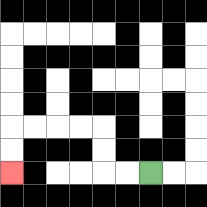{'start': '[6, 7]', 'end': '[0, 7]', 'path_directions': 'L,L,U,U,L,L,L,L,D,D', 'path_coordinates': '[[6, 7], [5, 7], [4, 7], [4, 6], [4, 5], [3, 5], [2, 5], [1, 5], [0, 5], [0, 6], [0, 7]]'}